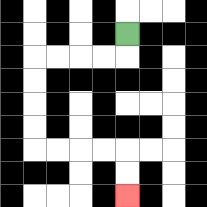{'start': '[5, 1]', 'end': '[5, 8]', 'path_directions': 'D,L,L,L,L,D,D,D,D,R,R,R,R,D,D', 'path_coordinates': '[[5, 1], [5, 2], [4, 2], [3, 2], [2, 2], [1, 2], [1, 3], [1, 4], [1, 5], [1, 6], [2, 6], [3, 6], [4, 6], [5, 6], [5, 7], [5, 8]]'}